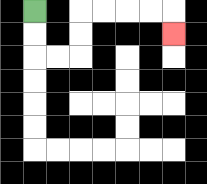{'start': '[1, 0]', 'end': '[7, 1]', 'path_directions': 'D,D,R,R,U,U,R,R,R,R,D', 'path_coordinates': '[[1, 0], [1, 1], [1, 2], [2, 2], [3, 2], [3, 1], [3, 0], [4, 0], [5, 0], [6, 0], [7, 0], [7, 1]]'}